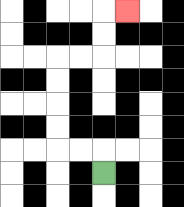{'start': '[4, 7]', 'end': '[5, 0]', 'path_directions': 'U,L,L,U,U,U,U,R,R,U,U,R', 'path_coordinates': '[[4, 7], [4, 6], [3, 6], [2, 6], [2, 5], [2, 4], [2, 3], [2, 2], [3, 2], [4, 2], [4, 1], [4, 0], [5, 0]]'}